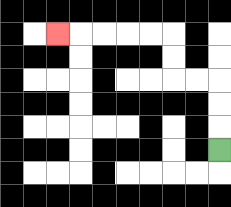{'start': '[9, 6]', 'end': '[2, 1]', 'path_directions': 'U,U,U,L,L,U,U,L,L,L,L,L', 'path_coordinates': '[[9, 6], [9, 5], [9, 4], [9, 3], [8, 3], [7, 3], [7, 2], [7, 1], [6, 1], [5, 1], [4, 1], [3, 1], [2, 1]]'}